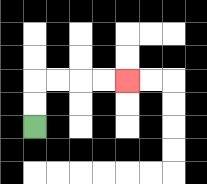{'start': '[1, 5]', 'end': '[5, 3]', 'path_directions': 'U,U,R,R,R,R', 'path_coordinates': '[[1, 5], [1, 4], [1, 3], [2, 3], [3, 3], [4, 3], [5, 3]]'}